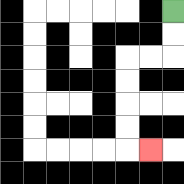{'start': '[7, 0]', 'end': '[6, 6]', 'path_directions': 'D,D,L,L,D,D,D,D,R', 'path_coordinates': '[[7, 0], [7, 1], [7, 2], [6, 2], [5, 2], [5, 3], [5, 4], [5, 5], [5, 6], [6, 6]]'}